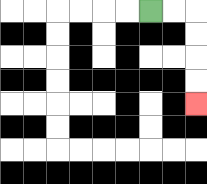{'start': '[6, 0]', 'end': '[8, 4]', 'path_directions': 'R,R,D,D,D,D', 'path_coordinates': '[[6, 0], [7, 0], [8, 0], [8, 1], [8, 2], [8, 3], [8, 4]]'}